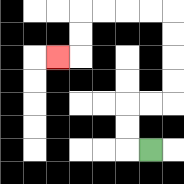{'start': '[6, 6]', 'end': '[2, 2]', 'path_directions': 'L,U,U,R,R,U,U,U,U,L,L,L,L,D,D,L', 'path_coordinates': '[[6, 6], [5, 6], [5, 5], [5, 4], [6, 4], [7, 4], [7, 3], [7, 2], [7, 1], [7, 0], [6, 0], [5, 0], [4, 0], [3, 0], [3, 1], [3, 2], [2, 2]]'}